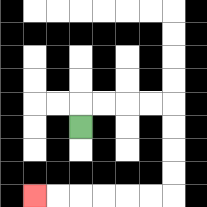{'start': '[3, 5]', 'end': '[1, 8]', 'path_directions': 'U,R,R,R,R,D,D,D,D,L,L,L,L,L,L', 'path_coordinates': '[[3, 5], [3, 4], [4, 4], [5, 4], [6, 4], [7, 4], [7, 5], [7, 6], [7, 7], [7, 8], [6, 8], [5, 8], [4, 8], [3, 8], [2, 8], [1, 8]]'}